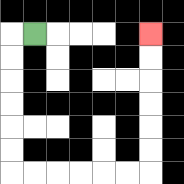{'start': '[1, 1]', 'end': '[6, 1]', 'path_directions': 'L,D,D,D,D,D,D,R,R,R,R,R,R,U,U,U,U,U,U', 'path_coordinates': '[[1, 1], [0, 1], [0, 2], [0, 3], [0, 4], [0, 5], [0, 6], [0, 7], [1, 7], [2, 7], [3, 7], [4, 7], [5, 7], [6, 7], [6, 6], [6, 5], [6, 4], [6, 3], [6, 2], [6, 1]]'}